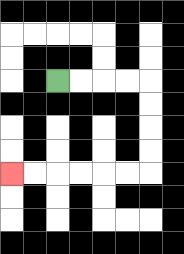{'start': '[2, 3]', 'end': '[0, 7]', 'path_directions': 'R,R,R,R,D,D,D,D,L,L,L,L,L,L', 'path_coordinates': '[[2, 3], [3, 3], [4, 3], [5, 3], [6, 3], [6, 4], [6, 5], [6, 6], [6, 7], [5, 7], [4, 7], [3, 7], [2, 7], [1, 7], [0, 7]]'}